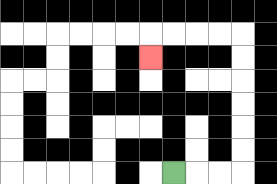{'start': '[7, 7]', 'end': '[6, 2]', 'path_directions': 'R,R,R,U,U,U,U,U,U,L,L,L,L,D', 'path_coordinates': '[[7, 7], [8, 7], [9, 7], [10, 7], [10, 6], [10, 5], [10, 4], [10, 3], [10, 2], [10, 1], [9, 1], [8, 1], [7, 1], [6, 1], [6, 2]]'}